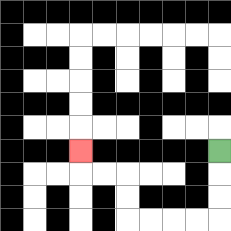{'start': '[9, 6]', 'end': '[3, 6]', 'path_directions': 'D,D,D,L,L,L,L,U,U,L,L,U', 'path_coordinates': '[[9, 6], [9, 7], [9, 8], [9, 9], [8, 9], [7, 9], [6, 9], [5, 9], [5, 8], [5, 7], [4, 7], [3, 7], [3, 6]]'}